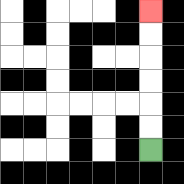{'start': '[6, 6]', 'end': '[6, 0]', 'path_directions': 'U,U,U,U,U,U', 'path_coordinates': '[[6, 6], [6, 5], [6, 4], [6, 3], [6, 2], [6, 1], [6, 0]]'}